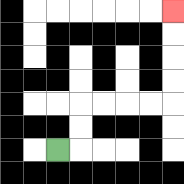{'start': '[2, 6]', 'end': '[7, 0]', 'path_directions': 'R,U,U,R,R,R,R,U,U,U,U', 'path_coordinates': '[[2, 6], [3, 6], [3, 5], [3, 4], [4, 4], [5, 4], [6, 4], [7, 4], [7, 3], [7, 2], [7, 1], [7, 0]]'}